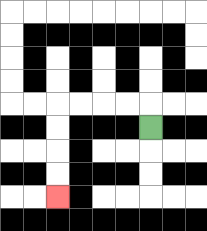{'start': '[6, 5]', 'end': '[2, 8]', 'path_directions': 'U,L,L,L,L,D,D,D,D', 'path_coordinates': '[[6, 5], [6, 4], [5, 4], [4, 4], [3, 4], [2, 4], [2, 5], [2, 6], [2, 7], [2, 8]]'}